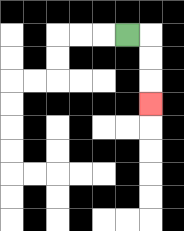{'start': '[5, 1]', 'end': '[6, 4]', 'path_directions': 'R,D,D,D', 'path_coordinates': '[[5, 1], [6, 1], [6, 2], [6, 3], [6, 4]]'}